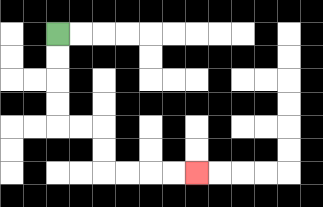{'start': '[2, 1]', 'end': '[8, 7]', 'path_directions': 'D,D,D,D,R,R,D,D,R,R,R,R', 'path_coordinates': '[[2, 1], [2, 2], [2, 3], [2, 4], [2, 5], [3, 5], [4, 5], [4, 6], [4, 7], [5, 7], [6, 7], [7, 7], [8, 7]]'}